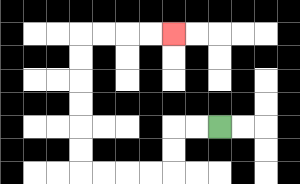{'start': '[9, 5]', 'end': '[7, 1]', 'path_directions': 'L,L,D,D,L,L,L,L,U,U,U,U,U,U,R,R,R,R', 'path_coordinates': '[[9, 5], [8, 5], [7, 5], [7, 6], [7, 7], [6, 7], [5, 7], [4, 7], [3, 7], [3, 6], [3, 5], [3, 4], [3, 3], [3, 2], [3, 1], [4, 1], [5, 1], [6, 1], [7, 1]]'}